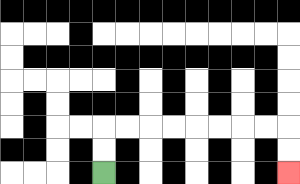{'start': '[4, 7]', 'end': '[12, 7]', 'path_directions': 'U,U,R,R,R,R,R,R,R,R,D,D', 'path_coordinates': '[[4, 7], [4, 6], [4, 5], [5, 5], [6, 5], [7, 5], [8, 5], [9, 5], [10, 5], [11, 5], [12, 5], [12, 6], [12, 7]]'}